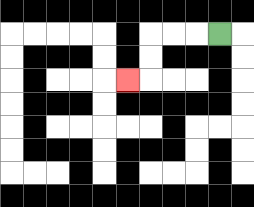{'start': '[9, 1]', 'end': '[5, 3]', 'path_directions': 'L,L,L,D,D,L', 'path_coordinates': '[[9, 1], [8, 1], [7, 1], [6, 1], [6, 2], [6, 3], [5, 3]]'}